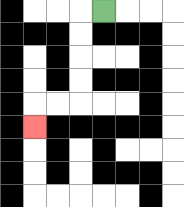{'start': '[4, 0]', 'end': '[1, 5]', 'path_directions': 'L,D,D,D,D,L,L,D', 'path_coordinates': '[[4, 0], [3, 0], [3, 1], [3, 2], [3, 3], [3, 4], [2, 4], [1, 4], [1, 5]]'}